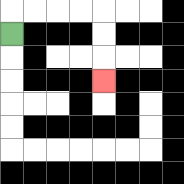{'start': '[0, 1]', 'end': '[4, 3]', 'path_directions': 'U,R,R,R,R,D,D,D', 'path_coordinates': '[[0, 1], [0, 0], [1, 0], [2, 0], [3, 0], [4, 0], [4, 1], [4, 2], [4, 3]]'}